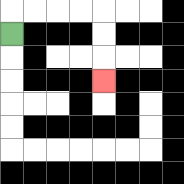{'start': '[0, 1]', 'end': '[4, 3]', 'path_directions': 'U,R,R,R,R,D,D,D', 'path_coordinates': '[[0, 1], [0, 0], [1, 0], [2, 0], [3, 0], [4, 0], [4, 1], [4, 2], [4, 3]]'}